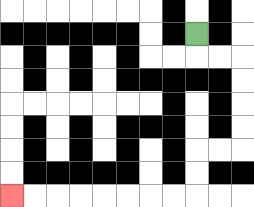{'start': '[8, 1]', 'end': '[0, 8]', 'path_directions': 'D,R,R,D,D,D,D,L,L,D,D,L,L,L,L,L,L,L,L', 'path_coordinates': '[[8, 1], [8, 2], [9, 2], [10, 2], [10, 3], [10, 4], [10, 5], [10, 6], [9, 6], [8, 6], [8, 7], [8, 8], [7, 8], [6, 8], [5, 8], [4, 8], [3, 8], [2, 8], [1, 8], [0, 8]]'}